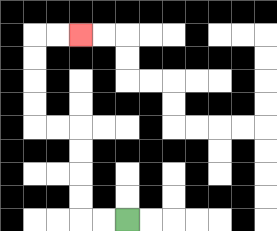{'start': '[5, 9]', 'end': '[3, 1]', 'path_directions': 'L,L,U,U,U,U,L,L,U,U,U,U,R,R', 'path_coordinates': '[[5, 9], [4, 9], [3, 9], [3, 8], [3, 7], [3, 6], [3, 5], [2, 5], [1, 5], [1, 4], [1, 3], [1, 2], [1, 1], [2, 1], [3, 1]]'}